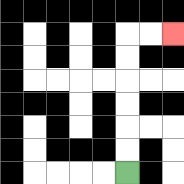{'start': '[5, 7]', 'end': '[7, 1]', 'path_directions': 'U,U,U,U,U,U,R,R', 'path_coordinates': '[[5, 7], [5, 6], [5, 5], [5, 4], [5, 3], [5, 2], [5, 1], [6, 1], [7, 1]]'}